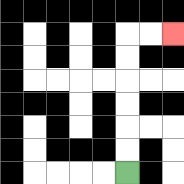{'start': '[5, 7]', 'end': '[7, 1]', 'path_directions': 'U,U,U,U,U,U,R,R', 'path_coordinates': '[[5, 7], [5, 6], [5, 5], [5, 4], [5, 3], [5, 2], [5, 1], [6, 1], [7, 1]]'}